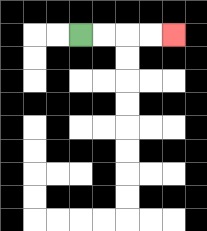{'start': '[3, 1]', 'end': '[7, 1]', 'path_directions': 'R,R,R,R', 'path_coordinates': '[[3, 1], [4, 1], [5, 1], [6, 1], [7, 1]]'}